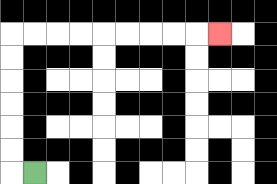{'start': '[1, 7]', 'end': '[9, 1]', 'path_directions': 'L,U,U,U,U,U,U,R,R,R,R,R,R,R,R,R', 'path_coordinates': '[[1, 7], [0, 7], [0, 6], [0, 5], [0, 4], [0, 3], [0, 2], [0, 1], [1, 1], [2, 1], [3, 1], [4, 1], [5, 1], [6, 1], [7, 1], [8, 1], [9, 1]]'}